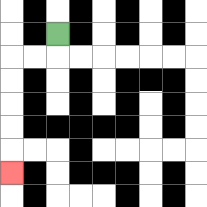{'start': '[2, 1]', 'end': '[0, 7]', 'path_directions': 'D,L,L,D,D,D,D,D', 'path_coordinates': '[[2, 1], [2, 2], [1, 2], [0, 2], [0, 3], [0, 4], [0, 5], [0, 6], [0, 7]]'}